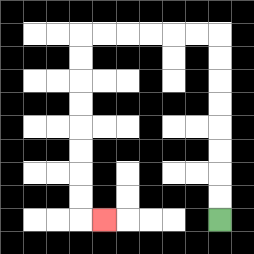{'start': '[9, 9]', 'end': '[4, 9]', 'path_directions': 'U,U,U,U,U,U,U,U,L,L,L,L,L,L,D,D,D,D,D,D,D,D,R', 'path_coordinates': '[[9, 9], [9, 8], [9, 7], [9, 6], [9, 5], [9, 4], [9, 3], [9, 2], [9, 1], [8, 1], [7, 1], [6, 1], [5, 1], [4, 1], [3, 1], [3, 2], [3, 3], [3, 4], [3, 5], [3, 6], [3, 7], [3, 8], [3, 9], [4, 9]]'}